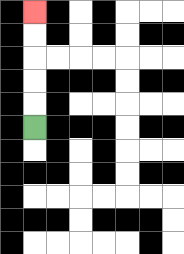{'start': '[1, 5]', 'end': '[1, 0]', 'path_directions': 'U,U,U,U,U', 'path_coordinates': '[[1, 5], [1, 4], [1, 3], [1, 2], [1, 1], [1, 0]]'}